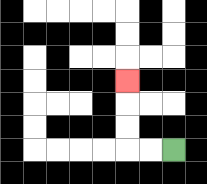{'start': '[7, 6]', 'end': '[5, 3]', 'path_directions': 'L,L,U,U,U', 'path_coordinates': '[[7, 6], [6, 6], [5, 6], [5, 5], [5, 4], [5, 3]]'}